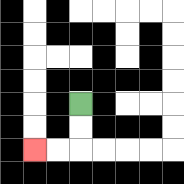{'start': '[3, 4]', 'end': '[1, 6]', 'path_directions': 'D,D,L,L', 'path_coordinates': '[[3, 4], [3, 5], [3, 6], [2, 6], [1, 6]]'}